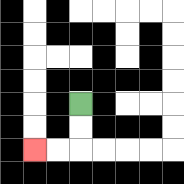{'start': '[3, 4]', 'end': '[1, 6]', 'path_directions': 'D,D,L,L', 'path_coordinates': '[[3, 4], [3, 5], [3, 6], [2, 6], [1, 6]]'}